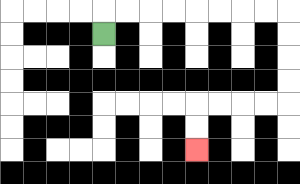{'start': '[4, 1]', 'end': '[8, 6]', 'path_directions': 'U,R,R,R,R,R,R,R,R,D,D,D,D,L,L,L,L,D,D', 'path_coordinates': '[[4, 1], [4, 0], [5, 0], [6, 0], [7, 0], [8, 0], [9, 0], [10, 0], [11, 0], [12, 0], [12, 1], [12, 2], [12, 3], [12, 4], [11, 4], [10, 4], [9, 4], [8, 4], [8, 5], [8, 6]]'}